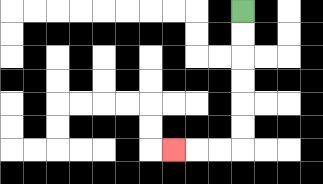{'start': '[10, 0]', 'end': '[7, 6]', 'path_directions': 'D,D,D,D,D,D,L,L,L', 'path_coordinates': '[[10, 0], [10, 1], [10, 2], [10, 3], [10, 4], [10, 5], [10, 6], [9, 6], [8, 6], [7, 6]]'}